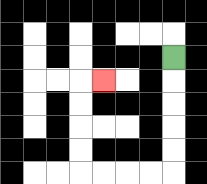{'start': '[7, 2]', 'end': '[4, 3]', 'path_directions': 'D,D,D,D,D,L,L,L,L,U,U,U,U,R', 'path_coordinates': '[[7, 2], [7, 3], [7, 4], [7, 5], [7, 6], [7, 7], [6, 7], [5, 7], [4, 7], [3, 7], [3, 6], [3, 5], [3, 4], [3, 3], [4, 3]]'}